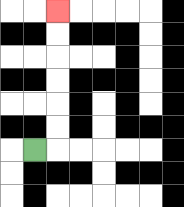{'start': '[1, 6]', 'end': '[2, 0]', 'path_directions': 'R,U,U,U,U,U,U', 'path_coordinates': '[[1, 6], [2, 6], [2, 5], [2, 4], [2, 3], [2, 2], [2, 1], [2, 0]]'}